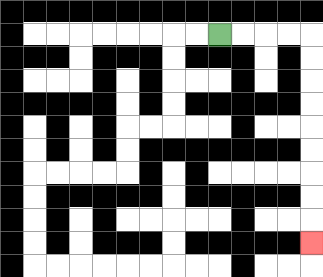{'start': '[9, 1]', 'end': '[13, 10]', 'path_directions': 'R,R,R,R,D,D,D,D,D,D,D,D,D', 'path_coordinates': '[[9, 1], [10, 1], [11, 1], [12, 1], [13, 1], [13, 2], [13, 3], [13, 4], [13, 5], [13, 6], [13, 7], [13, 8], [13, 9], [13, 10]]'}